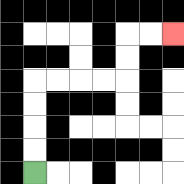{'start': '[1, 7]', 'end': '[7, 1]', 'path_directions': 'U,U,U,U,R,R,R,R,U,U,R,R', 'path_coordinates': '[[1, 7], [1, 6], [1, 5], [1, 4], [1, 3], [2, 3], [3, 3], [4, 3], [5, 3], [5, 2], [5, 1], [6, 1], [7, 1]]'}